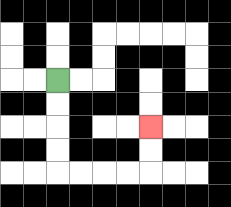{'start': '[2, 3]', 'end': '[6, 5]', 'path_directions': 'D,D,D,D,R,R,R,R,U,U', 'path_coordinates': '[[2, 3], [2, 4], [2, 5], [2, 6], [2, 7], [3, 7], [4, 7], [5, 7], [6, 7], [6, 6], [6, 5]]'}